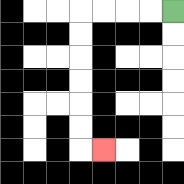{'start': '[7, 0]', 'end': '[4, 6]', 'path_directions': 'L,L,L,L,D,D,D,D,D,D,R', 'path_coordinates': '[[7, 0], [6, 0], [5, 0], [4, 0], [3, 0], [3, 1], [3, 2], [3, 3], [3, 4], [3, 5], [3, 6], [4, 6]]'}